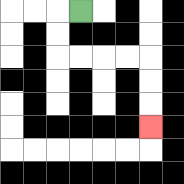{'start': '[3, 0]', 'end': '[6, 5]', 'path_directions': 'L,D,D,R,R,R,R,D,D,D', 'path_coordinates': '[[3, 0], [2, 0], [2, 1], [2, 2], [3, 2], [4, 2], [5, 2], [6, 2], [6, 3], [6, 4], [6, 5]]'}